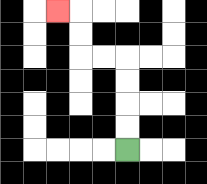{'start': '[5, 6]', 'end': '[2, 0]', 'path_directions': 'U,U,U,U,L,L,U,U,L', 'path_coordinates': '[[5, 6], [5, 5], [5, 4], [5, 3], [5, 2], [4, 2], [3, 2], [3, 1], [3, 0], [2, 0]]'}